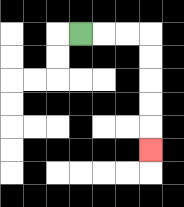{'start': '[3, 1]', 'end': '[6, 6]', 'path_directions': 'R,R,R,D,D,D,D,D', 'path_coordinates': '[[3, 1], [4, 1], [5, 1], [6, 1], [6, 2], [6, 3], [6, 4], [6, 5], [6, 6]]'}